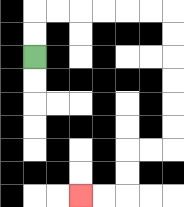{'start': '[1, 2]', 'end': '[3, 8]', 'path_directions': 'U,U,R,R,R,R,R,R,D,D,D,D,D,D,L,L,D,D,L,L', 'path_coordinates': '[[1, 2], [1, 1], [1, 0], [2, 0], [3, 0], [4, 0], [5, 0], [6, 0], [7, 0], [7, 1], [7, 2], [7, 3], [7, 4], [7, 5], [7, 6], [6, 6], [5, 6], [5, 7], [5, 8], [4, 8], [3, 8]]'}